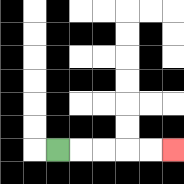{'start': '[2, 6]', 'end': '[7, 6]', 'path_directions': 'R,R,R,R,R', 'path_coordinates': '[[2, 6], [3, 6], [4, 6], [5, 6], [6, 6], [7, 6]]'}